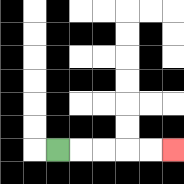{'start': '[2, 6]', 'end': '[7, 6]', 'path_directions': 'R,R,R,R,R', 'path_coordinates': '[[2, 6], [3, 6], [4, 6], [5, 6], [6, 6], [7, 6]]'}